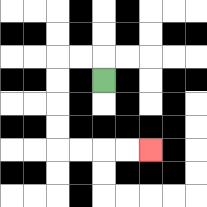{'start': '[4, 3]', 'end': '[6, 6]', 'path_directions': 'U,L,L,D,D,D,D,R,R,R,R', 'path_coordinates': '[[4, 3], [4, 2], [3, 2], [2, 2], [2, 3], [2, 4], [2, 5], [2, 6], [3, 6], [4, 6], [5, 6], [6, 6]]'}